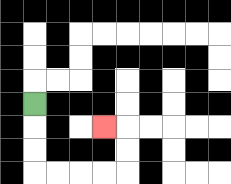{'start': '[1, 4]', 'end': '[4, 5]', 'path_directions': 'D,D,D,R,R,R,R,U,U,L', 'path_coordinates': '[[1, 4], [1, 5], [1, 6], [1, 7], [2, 7], [3, 7], [4, 7], [5, 7], [5, 6], [5, 5], [4, 5]]'}